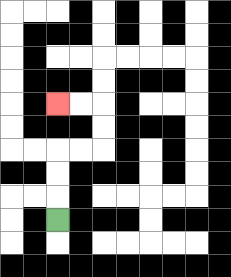{'start': '[2, 9]', 'end': '[2, 4]', 'path_directions': 'U,U,U,R,R,U,U,L,L', 'path_coordinates': '[[2, 9], [2, 8], [2, 7], [2, 6], [3, 6], [4, 6], [4, 5], [4, 4], [3, 4], [2, 4]]'}